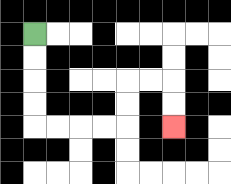{'start': '[1, 1]', 'end': '[7, 5]', 'path_directions': 'D,D,D,D,R,R,R,R,U,U,R,R,D,D', 'path_coordinates': '[[1, 1], [1, 2], [1, 3], [1, 4], [1, 5], [2, 5], [3, 5], [4, 5], [5, 5], [5, 4], [5, 3], [6, 3], [7, 3], [7, 4], [7, 5]]'}